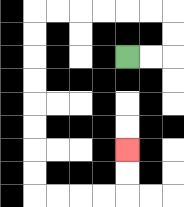{'start': '[5, 2]', 'end': '[5, 6]', 'path_directions': 'R,R,U,U,L,L,L,L,L,L,D,D,D,D,D,D,D,D,R,R,R,R,U,U', 'path_coordinates': '[[5, 2], [6, 2], [7, 2], [7, 1], [7, 0], [6, 0], [5, 0], [4, 0], [3, 0], [2, 0], [1, 0], [1, 1], [1, 2], [1, 3], [1, 4], [1, 5], [1, 6], [1, 7], [1, 8], [2, 8], [3, 8], [4, 8], [5, 8], [5, 7], [5, 6]]'}